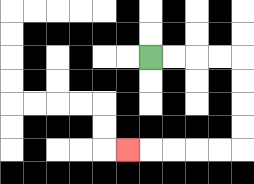{'start': '[6, 2]', 'end': '[5, 6]', 'path_directions': 'R,R,R,R,D,D,D,D,L,L,L,L,L', 'path_coordinates': '[[6, 2], [7, 2], [8, 2], [9, 2], [10, 2], [10, 3], [10, 4], [10, 5], [10, 6], [9, 6], [8, 6], [7, 6], [6, 6], [5, 6]]'}